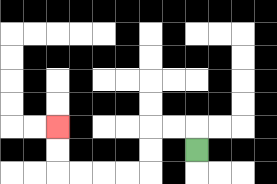{'start': '[8, 6]', 'end': '[2, 5]', 'path_directions': 'U,L,L,D,D,L,L,L,L,U,U', 'path_coordinates': '[[8, 6], [8, 5], [7, 5], [6, 5], [6, 6], [6, 7], [5, 7], [4, 7], [3, 7], [2, 7], [2, 6], [2, 5]]'}